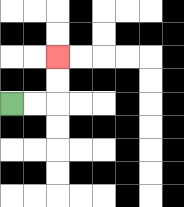{'start': '[0, 4]', 'end': '[2, 2]', 'path_directions': 'R,R,U,U', 'path_coordinates': '[[0, 4], [1, 4], [2, 4], [2, 3], [2, 2]]'}